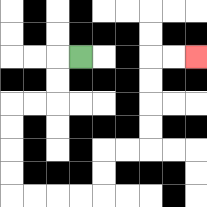{'start': '[3, 2]', 'end': '[8, 2]', 'path_directions': 'L,D,D,L,L,D,D,D,D,R,R,R,R,U,U,R,R,U,U,U,U,R,R', 'path_coordinates': '[[3, 2], [2, 2], [2, 3], [2, 4], [1, 4], [0, 4], [0, 5], [0, 6], [0, 7], [0, 8], [1, 8], [2, 8], [3, 8], [4, 8], [4, 7], [4, 6], [5, 6], [6, 6], [6, 5], [6, 4], [6, 3], [6, 2], [7, 2], [8, 2]]'}